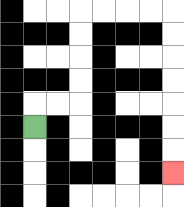{'start': '[1, 5]', 'end': '[7, 7]', 'path_directions': 'U,R,R,U,U,U,U,R,R,R,R,D,D,D,D,D,D,D', 'path_coordinates': '[[1, 5], [1, 4], [2, 4], [3, 4], [3, 3], [3, 2], [3, 1], [3, 0], [4, 0], [5, 0], [6, 0], [7, 0], [7, 1], [7, 2], [7, 3], [7, 4], [7, 5], [7, 6], [7, 7]]'}